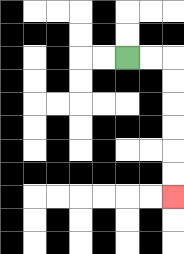{'start': '[5, 2]', 'end': '[7, 8]', 'path_directions': 'R,R,D,D,D,D,D,D', 'path_coordinates': '[[5, 2], [6, 2], [7, 2], [7, 3], [7, 4], [7, 5], [7, 6], [7, 7], [7, 8]]'}